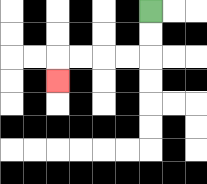{'start': '[6, 0]', 'end': '[2, 3]', 'path_directions': 'D,D,L,L,L,L,D', 'path_coordinates': '[[6, 0], [6, 1], [6, 2], [5, 2], [4, 2], [3, 2], [2, 2], [2, 3]]'}